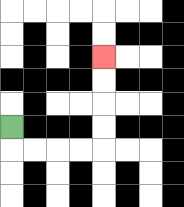{'start': '[0, 5]', 'end': '[4, 2]', 'path_directions': 'D,R,R,R,R,U,U,U,U', 'path_coordinates': '[[0, 5], [0, 6], [1, 6], [2, 6], [3, 6], [4, 6], [4, 5], [4, 4], [4, 3], [4, 2]]'}